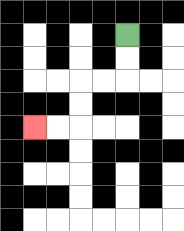{'start': '[5, 1]', 'end': '[1, 5]', 'path_directions': 'D,D,L,L,D,D,L,L', 'path_coordinates': '[[5, 1], [5, 2], [5, 3], [4, 3], [3, 3], [3, 4], [3, 5], [2, 5], [1, 5]]'}